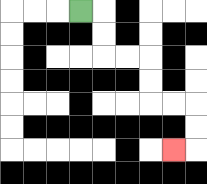{'start': '[3, 0]', 'end': '[7, 6]', 'path_directions': 'R,D,D,R,R,D,D,R,R,D,D,L', 'path_coordinates': '[[3, 0], [4, 0], [4, 1], [4, 2], [5, 2], [6, 2], [6, 3], [6, 4], [7, 4], [8, 4], [8, 5], [8, 6], [7, 6]]'}